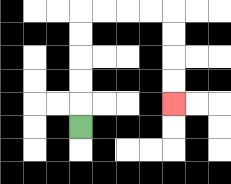{'start': '[3, 5]', 'end': '[7, 4]', 'path_directions': 'U,U,U,U,U,R,R,R,R,D,D,D,D', 'path_coordinates': '[[3, 5], [3, 4], [3, 3], [3, 2], [3, 1], [3, 0], [4, 0], [5, 0], [6, 0], [7, 0], [7, 1], [7, 2], [7, 3], [7, 4]]'}